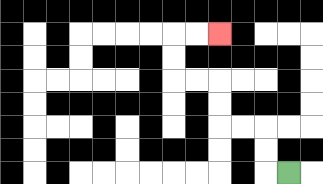{'start': '[12, 7]', 'end': '[9, 1]', 'path_directions': 'L,U,U,L,L,U,U,L,L,U,U,R,R', 'path_coordinates': '[[12, 7], [11, 7], [11, 6], [11, 5], [10, 5], [9, 5], [9, 4], [9, 3], [8, 3], [7, 3], [7, 2], [7, 1], [8, 1], [9, 1]]'}